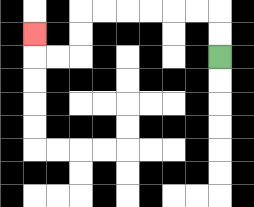{'start': '[9, 2]', 'end': '[1, 1]', 'path_directions': 'U,U,L,L,L,L,L,L,D,D,L,L,U', 'path_coordinates': '[[9, 2], [9, 1], [9, 0], [8, 0], [7, 0], [6, 0], [5, 0], [4, 0], [3, 0], [3, 1], [3, 2], [2, 2], [1, 2], [1, 1]]'}